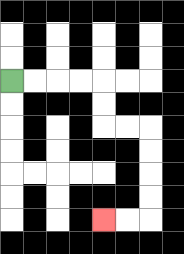{'start': '[0, 3]', 'end': '[4, 9]', 'path_directions': 'R,R,R,R,D,D,R,R,D,D,D,D,L,L', 'path_coordinates': '[[0, 3], [1, 3], [2, 3], [3, 3], [4, 3], [4, 4], [4, 5], [5, 5], [6, 5], [6, 6], [6, 7], [6, 8], [6, 9], [5, 9], [4, 9]]'}